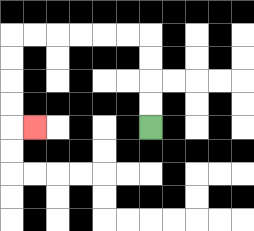{'start': '[6, 5]', 'end': '[1, 5]', 'path_directions': 'U,U,U,U,L,L,L,L,L,L,D,D,D,D,R', 'path_coordinates': '[[6, 5], [6, 4], [6, 3], [6, 2], [6, 1], [5, 1], [4, 1], [3, 1], [2, 1], [1, 1], [0, 1], [0, 2], [0, 3], [0, 4], [0, 5], [1, 5]]'}